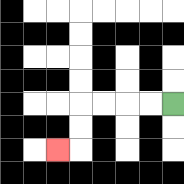{'start': '[7, 4]', 'end': '[2, 6]', 'path_directions': 'L,L,L,L,D,D,L', 'path_coordinates': '[[7, 4], [6, 4], [5, 4], [4, 4], [3, 4], [3, 5], [3, 6], [2, 6]]'}